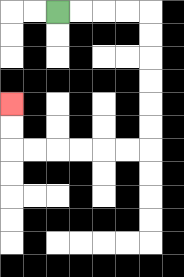{'start': '[2, 0]', 'end': '[0, 4]', 'path_directions': 'R,R,R,R,D,D,D,D,D,D,L,L,L,L,L,L,U,U', 'path_coordinates': '[[2, 0], [3, 0], [4, 0], [5, 0], [6, 0], [6, 1], [6, 2], [6, 3], [6, 4], [6, 5], [6, 6], [5, 6], [4, 6], [3, 6], [2, 6], [1, 6], [0, 6], [0, 5], [0, 4]]'}